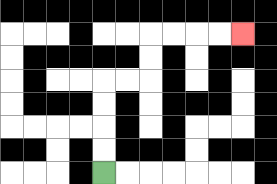{'start': '[4, 7]', 'end': '[10, 1]', 'path_directions': 'U,U,U,U,R,R,U,U,R,R,R,R', 'path_coordinates': '[[4, 7], [4, 6], [4, 5], [4, 4], [4, 3], [5, 3], [6, 3], [6, 2], [6, 1], [7, 1], [8, 1], [9, 1], [10, 1]]'}